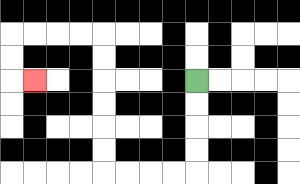{'start': '[8, 3]', 'end': '[1, 3]', 'path_directions': 'D,D,D,D,L,L,L,L,U,U,U,U,U,U,L,L,L,L,D,D,R', 'path_coordinates': '[[8, 3], [8, 4], [8, 5], [8, 6], [8, 7], [7, 7], [6, 7], [5, 7], [4, 7], [4, 6], [4, 5], [4, 4], [4, 3], [4, 2], [4, 1], [3, 1], [2, 1], [1, 1], [0, 1], [0, 2], [0, 3], [1, 3]]'}